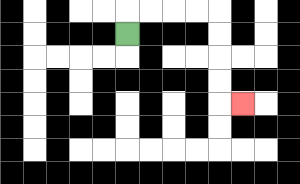{'start': '[5, 1]', 'end': '[10, 4]', 'path_directions': 'U,R,R,R,R,D,D,D,D,R', 'path_coordinates': '[[5, 1], [5, 0], [6, 0], [7, 0], [8, 0], [9, 0], [9, 1], [9, 2], [9, 3], [9, 4], [10, 4]]'}